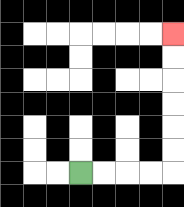{'start': '[3, 7]', 'end': '[7, 1]', 'path_directions': 'R,R,R,R,U,U,U,U,U,U', 'path_coordinates': '[[3, 7], [4, 7], [5, 7], [6, 7], [7, 7], [7, 6], [7, 5], [7, 4], [7, 3], [7, 2], [7, 1]]'}